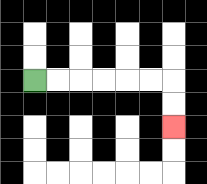{'start': '[1, 3]', 'end': '[7, 5]', 'path_directions': 'R,R,R,R,R,R,D,D', 'path_coordinates': '[[1, 3], [2, 3], [3, 3], [4, 3], [5, 3], [6, 3], [7, 3], [7, 4], [7, 5]]'}